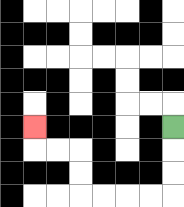{'start': '[7, 5]', 'end': '[1, 5]', 'path_directions': 'D,D,D,L,L,L,L,U,U,L,L,U', 'path_coordinates': '[[7, 5], [7, 6], [7, 7], [7, 8], [6, 8], [5, 8], [4, 8], [3, 8], [3, 7], [3, 6], [2, 6], [1, 6], [1, 5]]'}